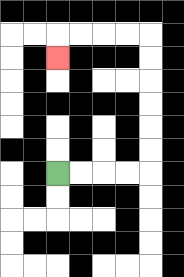{'start': '[2, 7]', 'end': '[2, 2]', 'path_directions': 'R,R,R,R,U,U,U,U,U,U,L,L,L,L,D', 'path_coordinates': '[[2, 7], [3, 7], [4, 7], [5, 7], [6, 7], [6, 6], [6, 5], [6, 4], [6, 3], [6, 2], [6, 1], [5, 1], [4, 1], [3, 1], [2, 1], [2, 2]]'}